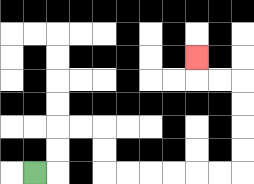{'start': '[1, 7]', 'end': '[8, 2]', 'path_directions': 'R,U,U,R,R,D,D,R,R,R,R,R,R,U,U,U,U,L,L,U', 'path_coordinates': '[[1, 7], [2, 7], [2, 6], [2, 5], [3, 5], [4, 5], [4, 6], [4, 7], [5, 7], [6, 7], [7, 7], [8, 7], [9, 7], [10, 7], [10, 6], [10, 5], [10, 4], [10, 3], [9, 3], [8, 3], [8, 2]]'}